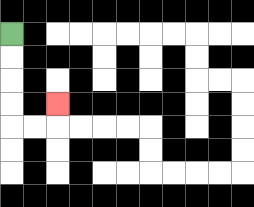{'start': '[0, 1]', 'end': '[2, 4]', 'path_directions': 'D,D,D,D,R,R,U', 'path_coordinates': '[[0, 1], [0, 2], [0, 3], [0, 4], [0, 5], [1, 5], [2, 5], [2, 4]]'}